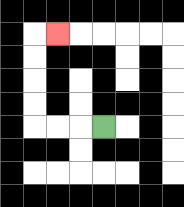{'start': '[4, 5]', 'end': '[2, 1]', 'path_directions': 'L,L,L,U,U,U,U,R', 'path_coordinates': '[[4, 5], [3, 5], [2, 5], [1, 5], [1, 4], [1, 3], [1, 2], [1, 1], [2, 1]]'}